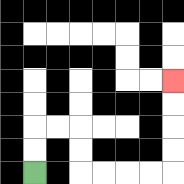{'start': '[1, 7]', 'end': '[7, 3]', 'path_directions': 'U,U,R,R,D,D,R,R,R,R,U,U,U,U', 'path_coordinates': '[[1, 7], [1, 6], [1, 5], [2, 5], [3, 5], [3, 6], [3, 7], [4, 7], [5, 7], [6, 7], [7, 7], [7, 6], [7, 5], [7, 4], [7, 3]]'}